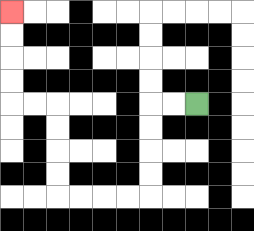{'start': '[8, 4]', 'end': '[0, 0]', 'path_directions': 'L,L,D,D,D,D,L,L,L,L,U,U,U,U,L,L,U,U,U,U', 'path_coordinates': '[[8, 4], [7, 4], [6, 4], [6, 5], [6, 6], [6, 7], [6, 8], [5, 8], [4, 8], [3, 8], [2, 8], [2, 7], [2, 6], [2, 5], [2, 4], [1, 4], [0, 4], [0, 3], [0, 2], [0, 1], [0, 0]]'}